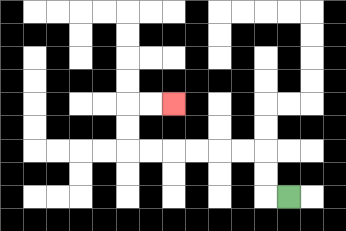{'start': '[12, 8]', 'end': '[7, 4]', 'path_directions': 'L,U,U,L,L,L,L,L,L,U,U,R,R', 'path_coordinates': '[[12, 8], [11, 8], [11, 7], [11, 6], [10, 6], [9, 6], [8, 6], [7, 6], [6, 6], [5, 6], [5, 5], [5, 4], [6, 4], [7, 4]]'}